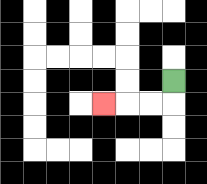{'start': '[7, 3]', 'end': '[4, 4]', 'path_directions': 'D,L,L,L', 'path_coordinates': '[[7, 3], [7, 4], [6, 4], [5, 4], [4, 4]]'}